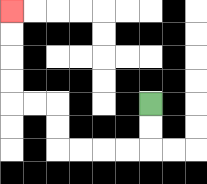{'start': '[6, 4]', 'end': '[0, 0]', 'path_directions': 'D,D,L,L,L,L,U,U,L,L,U,U,U,U', 'path_coordinates': '[[6, 4], [6, 5], [6, 6], [5, 6], [4, 6], [3, 6], [2, 6], [2, 5], [2, 4], [1, 4], [0, 4], [0, 3], [0, 2], [0, 1], [0, 0]]'}